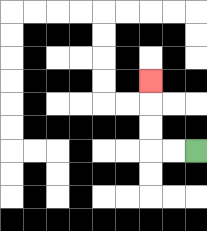{'start': '[8, 6]', 'end': '[6, 3]', 'path_directions': 'L,L,U,U,U', 'path_coordinates': '[[8, 6], [7, 6], [6, 6], [6, 5], [6, 4], [6, 3]]'}